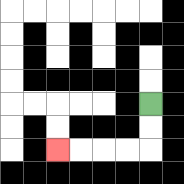{'start': '[6, 4]', 'end': '[2, 6]', 'path_directions': 'D,D,L,L,L,L', 'path_coordinates': '[[6, 4], [6, 5], [6, 6], [5, 6], [4, 6], [3, 6], [2, 6]]'}